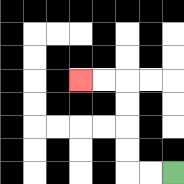{'start': '[7, 7]', 'end': '[3, 3]', 'path_directions': 'L,L,U,U,U,U,L,L', 'path_coordinates': '[[7, 7], [6, 7], [5, 7], [5, 6], [5, 5], [5, 4], [5, 3], [4, 3], [3, 3]]'}